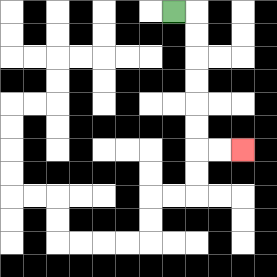{'start': '[7, 0]', 'end': '[10, 6]', 'path_directions': 'R,D,D,D,D,D,D,R,R', 'path_coordinates': '[[7, 0], [8, 0], [8, 1], [8, 2], [8, 3], [8, 4], [8, 5], [8, 6], [9, 6], [10, 6]]'}